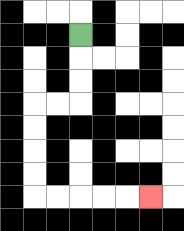{'start': '[3, 1]', 'end': '[6, 8]', 'path_directions': 'D,D,D,L,L,D,D,D,D,R,R,R,R,R', 'path_coordinates': '[[3, 1], [3, 2], [3, 3], [3, 4], [2, 4], [1, 4], [1, 5], [1, 6], [1, 7], [1, 8], [2, 8], [3, 8], [4, 8], [5, 8], [6, 8]]'}